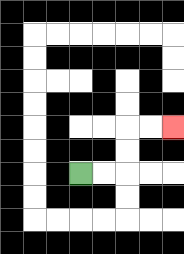{'start': '[3, 7]', 'end': '[7, 5]', 'path_directions': 'R,R,U,U,R,R', 'path_coordinates': '[[3, 7], [4, 7], [5, 7], [5, 6], [5, 5], [6, 5], [7, 5]]'}